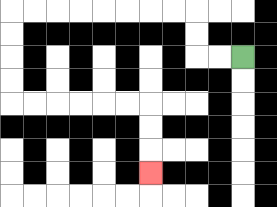{'start': '[10, 2]', 'end': '[6, 7]', 'path_directions': 'L,L,U,U,L,L,L,L,L,L,L,L,D,D,D,D,R,R,R,R,R,R,D,D,D', 'path_coordinates': '[[10, 2], [9, 2], [8, 2], [8, 1], [8, 0], [7, 0], [6, 0], [5, 0], [4, 0], [3, 0], [2, 0], [1, 0], [0, 0], [0, 1], [0, 2], [0, 3], [0, 4], [1, 4], [2, 4], [3, 4], [4, 4], [5, 4], [6, 4], [6, 5], [6, 6], [6, 7]]'}